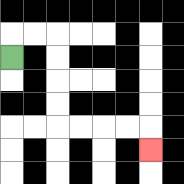{'start': '[0, 2]', 'end': '[6, 6]', 'path_directions': 'U,R,R,D,D,D,D,R,R,R,R,D', 'path_coordinates': '[[0, 2], [0, 1], [1, 1], [2, 1], [2, 2], [2, 3], [2, 4], [2, 5], [3, 5], [4, 5], [5, 5], [6, 5], [6, 6]]'}